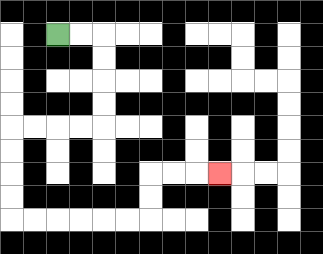{'start': '[2, 1]', 'end': '[9, 7]', 'path_directions': 'R,R,D,D,D,D,L,L,L,L,D,D,D,D,R,R,R,R,R,R,U,U,R,R,R', 'path_coordinates': '[[2, 1], [3, 1], [4, 1], [4, 2], [4, 3], [4, 4], [4, 5], [3, 5], [2, 5], [1, 5], [0, 5], [0, 6], [0, 7], [0, 8], [0, 9], [1, 9], [2, 9], [3, 9], [4, 9], [5, 9], [6, 9], [6, 8], [6, 7], [7, 7], [8, 7], [9, 7]]'}